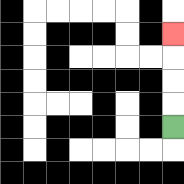{'start': '[7, 5]', 'end': '[7, 1]', 'path_directions': 'U,U,U,U', 'path_coordinates': '[[7, 5], [7, 4], [7, 3], [7, 2], [7, 1]]'}